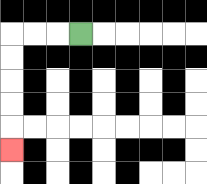{'start': '[3, 1]', 'end': '[0, 6]', 'path_directions': 'L,L,L,D,D,D,D,D', 'path_coordinates': '[[3, 1], [2, 1], [1, 1], [0, 1], [0, 2], [0, 3], [0, 4], [0, 5], [0, 6]]'}